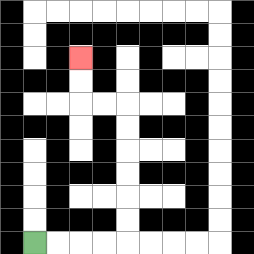{'start': '[1, 10]', 'end': '[3, 2]', 'path_directions': 'R,R,R,R,U,U,U,U,U,U,L,L,U,U', 'path_coordinates': '[[1, 10], [2, 10], [3, 10], [4, 10], [5, 10], [5, 9], [5, 8], [5, 7], [5, 6], [5, 5], [5, 4], [4, 4], [3, 4], [3, 3], [3, 2]]'}